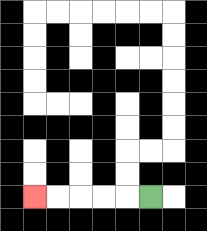{'start': '[6, 8]', 'end': '[1, 8]', 'path_directions': 'L,L,L,L,L', 'path_coordinates': '[[6, 8], [5, 8], [4, 8], [3, 8], [2, 8], [1, 8]]'}